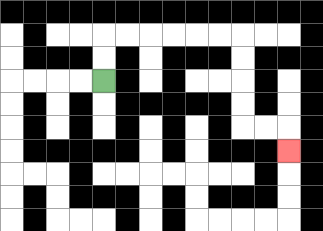{'start': '[4, 3]', 'end': '[12, 6]', 'path_directions': 'U,U,R,R,R,R,R,R,D,D,D,D,R,R,D', 'path_coordinates': '[[4, 3], [4, 2], [4, 1], [5, 1], [6, 1], [7, 1], [8, 1], [9, 1], [10, 1], [10, 2], [10, 3], [10, 4], [10, 5], [11, 5], [12, 5], [12, 6]]'}